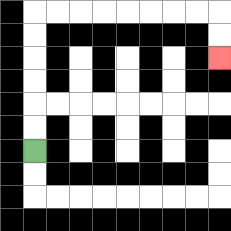{'start': '[1, 6]', 'end': '[9, 2]', 'path_directions': 'U,U,U,U,U,U,R,R,R,R,R,R,R,R,D,D', 'path_coordinates': '[[1, 6], [1, 5], [1, 4], [1, 3], [1, 2], [1, 1], [1, 0], [2, 0], [3, 0], [4, 0], [5, 0], [6, 0], [7, 0], [8, 0], [9, 0], [9, 1], [9, 2]]'}